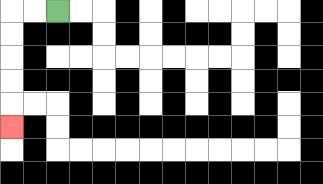{'start': '[2, 0]', 'end': '[0, 5]', 'path_directions': 'L,L,D,D,D,D,D', 'path_coordinates': '[[2, 0], [1, 0], [0, 0], [0, 1], [0, 2], [0, 3], [0, 4], [0, 5]]'}